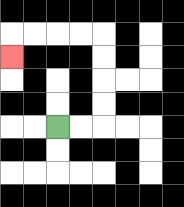{'start': '[2, 5]', 'end': '[0, 2]', 'path_directions': 'R,R,U,U,U,U,L,L,L,L,D', 'path_coordinates': '[[2, 5], [3, 5], [4, 5], [4, 4], [4, 3], [4, 2], [4, 1], [3, 1], [2, 1], [1, 1], [0, 1], [0, 2]]'}